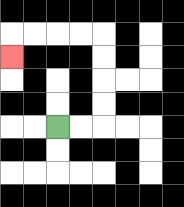{'start': '[2, 5]', 'end': '[0, 2]', 'path_directions': 'R,R,U,U,U,U,L,L,L,L,D', 'path_coordinates': '[[2, 5], [3, 5], [4, 5], [4, 4], [4, 3], [4, 2], [4, 1], [3, 1], [2, 1], [1, 1], [0, 1], [0, 2]]'}